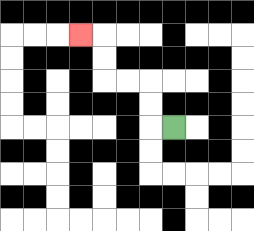{'start': '[7, 5]', 'end': '[3, 1]', 'path_directions': 'L,U,U,L,L,U,U,L', 'path_coordinates': '[[7, 5], [6, 5], [6, 4], [6, 3], [5, 3], [4, 3], [4, 2], [4, 1], [3, 1]]'}